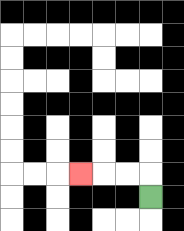{'start': '[6, 8]', 'end': '[3, 7]', 'path_directions': 'U,L,L,L', 'path_coordinates': '[[6, 8], [6, 7], [5, 7], [4, 7], [3, 7]]'}